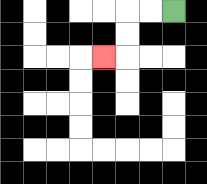{'start': '[7, 0]', 'end': '[4, 2]', 'path_directions': 'L,L,D,D,L', 'path_coordinates': '[[7, 0], [6, 0], [5, 0], [5, 1], [5, 2], [4, 2]]'}